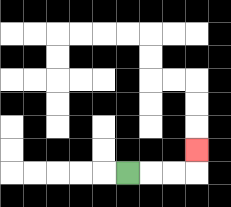{'start': '[5, 7]', 'end': '[8, 6]', 'path_directions': 'R,R,R,U', 'path_coordinates': '[[5, 7], [6, 7], [7, 7], [8, 7], [8, 6]]'}